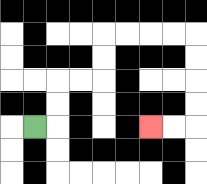{'start': '[1, 5]', 'end': '[6, 5]', 'path_directions': 'R,U,U,R,R,U,U,R,R,R,R,D,D,D,D,L,L', 'path_coordinates': '[[1, 5], [2, 5], [2, 4], [2, 3], [3, 3], [4, 3], [4, 2], [4, 1], [5, 1], [6, 1], [7, 1], [8, 1], [8, 2], [8, 3], [8, 4], [8, 5], [7, 5], [6, 5]]'}